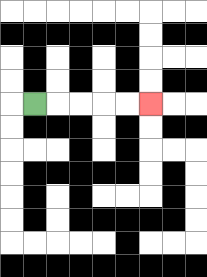{'start': '[1, 4]', 'end': '[6, 4]', 'path_directions': 'R,R,R,R,R', 'path_coordinates': '[[1, 4], [2, 4], [3, 4], [4, 4], [5, 4], [6, 4]]'}